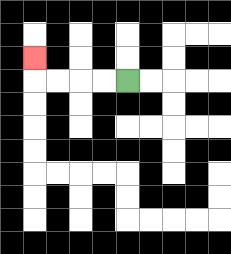{'start': '[5, 3]', 'end': '[1, 2]', 'path_directions': 'L,L,L,L,U', 'path_coordinates': '[[5, 3], [4, 3], [3, 3], [2, 3], [1, 3], [1, 2]]'}